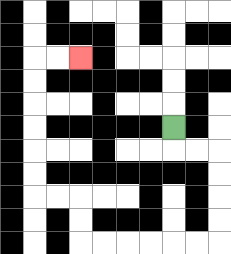{'start': '[7, 5]', 'end': '[3, 2]', 'path_directions': 'D,R,R,D,D,D,D,L,L,L,L,L,L,U,U,L,L,U,U,U,U,U,U,R,R', 'path_coordinates': '[[7, 5], [7, 6], [8, 6], [9, 6], [9, 7], [9, 8], [9, 9], [9, 10], [8, 10], [7, 10], [6, 10], [5, 10], [4, 10], [3, 10], [3, 9], [3, 8], [2, 8], [1, 8], [1, 7], [1, 6], [1, 5], [1, 4], [1, 3], [1, 2], [2, 2], [3, 2]]'}